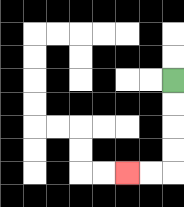{'start': '[7, 3]', 'end': '[5, 7]', 'path_directions': 'D,D,D,D,L,L', 'path_coordinates': '[[7, 3], [7, 4], [7, 5], [7, 6], [7, 7], [6, 7], [5, 7]]'}